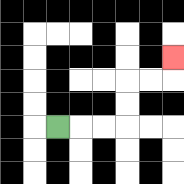{'start': '[2, 5]', 'end': '[7, 2]', 'path_directions': 'R,R,R,U,U,R,R,U', 'path_coordinates': '[[2, 5], [3, 5], [4, 5], [5, 5], [5, 4], [5, 3], [6, 3], [7, 3], [7, 2]]'}